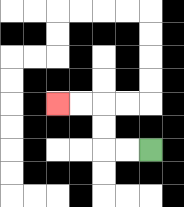{'start': '[6, 6]', 'end': '[2, 4]', 'path_directions': 'L,L,U,U,L,L', 'path_coordinates': '[[6, 6], [5, 6], [4, 6], [4, 5], [4, 4], [3, 4], [2, 4]]'}